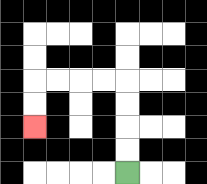{'start': '[5, 7]', 'end': '[1, 5]', 'path_directions': 'U,U,U,U,L,L,L,L,D,D', 'path_coordinates': '[[5, 7], [5, 6], [5, 5], [5, 4], [5, 3], [4, 3], [3, 3], [2, 3], [1, 3], [1, 4], [1, 5]]'}